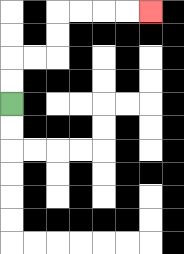{'start': '[0, 4]', 'end': '[6, 0]', 'path_directions': 'U,U,R,R,U,U,R,R,R,R', 'path_coordinates': '[[0, 4], [0, 3], [0, 2], [1, 2], [2, 2], [2, 1], [2, 0], [3, 0], [4, 0], [5, 0], [6, 0]]'}